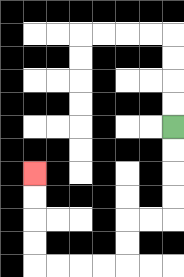{'start': '[7, 5]', 'end': '[1, 7]', 'path_directions': 'D,D,D,D,L,L,D,D,L,L,L,L,U,U,U,U', 'path_coordinates': '[[7, 5], [7, 6], [7, 7], [7, 8], [7, 9], [6, 9], [5, 9], [5, 10], [5, 11], [4, 11], [3, 11], [2, 11], [1, 11], [1, 10], [1, 9], [1, 8], [1, 7]]'}